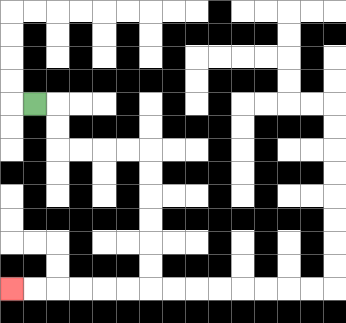{'start': '[1, 4]', 'end': '[0, 12]', 'path_directions': 'R,D,D,R,R,R,R,D,D,D,D,D,D,L,L,L,L,L,L', 'path_coordinates': '[[1, 4], [2, 4], [2, 5], [2, 6], [3, 6], [4, 6], [5, 6], [6, 6], [6, 7], [6, 8], [6, 9], [6, 10], [6, 11], [6, 12], [5, 12], [4, 12], [3, 12], [2, 12], [1, 12], [0, 12]]'}